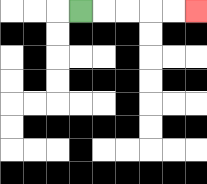{'start': '[3, 0]', 'end': '[8, 0]', 'path_directions': 'R,R,R,R,R', 'path_coordinates': '[[3, 0], [4, 0], [5, 0], [6, 0], [7, 0], [8, 0]]'}